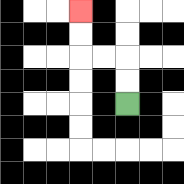{'start': '[5, 4]', 'end': '[3, 0]', 'path_directions': 'U,U,L,L,U,U', 'path_coordinates': '[[5, 4], [5, 3], [5, 2], [4, 2], [3, 2], [3, 1], [3, 0]]'}